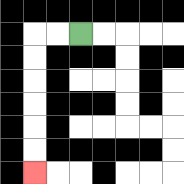{'start': '[3, 1]', 'end': '[1, 7]', 'path_directions': 'L,L,D,D,D,D,D,D', 'path_coordinates': '[[3, 1], [2, 1], [1, 1], [1, 2], [1, 3], [1, 4], [1, 5], [1, 6], [1, 7]]'}